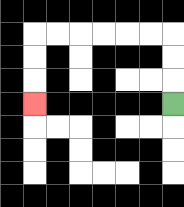{'start': '[7, 4]', 'end': '[1, 4]', 'path_directions': 'U,U,U,L,L,L,L,L,L,D,D,D', 'path_coordinates': '[[7, 4], [7, 3], [7, 2], [7, 1], [6, 1], [5, 1], [4, 1], [3, 1], [2, 1], [1, 1], [1, 2], [1, 3], [1, 4]]'}